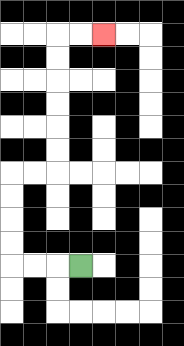{'start': '[3, 11]', 'end': '[4, 1]', 'path_directions': 'L,L,L,U,U,U,U,R,R,U,U,U,U,U,U,R,R', 'path_coordinates': '[[3, 11], [2, 11], [1, 11], [0, 11], [0, 10], [0, 9], [0, 8], [0, 7], [1, 7], [2, 7], [2, 6], [2, 5], [2, 4], [2, 3], [2, 2], [2, 1], [3, 1], [4, 1]]'}